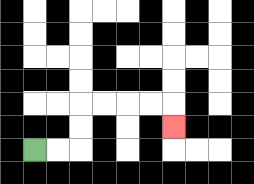{'start': '[1, 6]', 'end': '[7, 5]', 'path_directions': 'R,R,U,U,R,R,R,R,D', 'path_coordinates': '[[1, 6], [2, 6], [3, 6], [3, 5], [3, 4], [4, 4], [5, 4], [6, 4], [7, 4], [7, 5]]'}